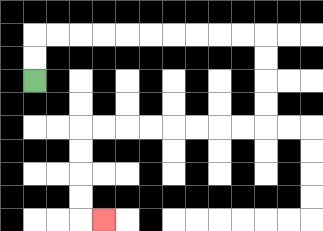{'start': '[1, 3]', 'end': '[4, 9]', 'path_directions': 'U,U,R,R,R,R,R,R,R,R,R,R,D,D,D,D,L,L,L,L,L,L,L,L,D,D,D,D,R', 'path_coordinates': '[[1, 3], [1, 2], [1, 1], [2, 1], [3, 1], [4, 1], [5, 1], [6, 1], [7, 1], [8, 1], [9, 1], [10, 1], [11, 1], [11, 2], [11, 3], [11, 4], [11, 5], [10, 5], [9, 5], [8, 5], [7, 5], [6, 5], [5, 5], [4, 5], [3, 5], [3, 6], [3, 7], [3, 8], [3, 9], [4, 9]]'}